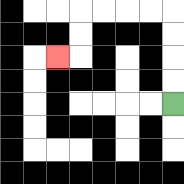{'start': '[7, 4]', 'end': '[2, 2]', 'path_directions': 'U,U,U,U,L,L,L,L,D,D,L', 'path_coordinates': '[[7, 4], [7, 3], [7, 2], [7, 1], [7, 0], [6, 0], [5, 0], [4, 0], [3, 0], [3, 1], [3, 2], [2, 2]]'}